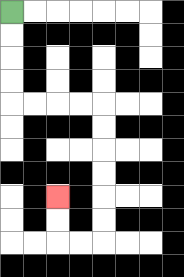{'start': '[0, 0]', 'end': '[2, 8]', 'path_directions': 'D,D,D,D,R,R,R,R,D,D,D,D,D,D,L,L,U,U', 'path_coordinates': '[[0, 0], [0, 1], [0, 2], [0, 3], [0, 4], [1, 4], [2, 4], [3, 4], [4, 4], [4, 5], [4, 6], [4, 7], [4, 8], [4, 9], [4, 10], [3, 10], [2, 10], [2, 9], [2, 8]]'}